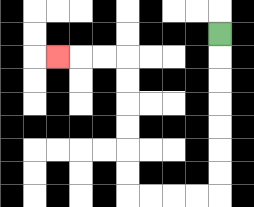{'start': '[9, 1]', 'end': '[2, 2]', 'path_directions': 'D,D,D,D,D,D,D,L,L,L,L,U,U,U,U,U,U,L,L,L', 'path_coordinates': '[[9, 1], [9, 2], [9, 3], [9, 4], [9, 5], [9, 6], [9, 7], [9, 8], [8, 8], [7, 8], [6, 8], [5, 8], [5, 7], [5, 6], [5, 5], [5, 4], [5, 3], [5, 2], [4, 2], [3, 2], [2, 2]]'}